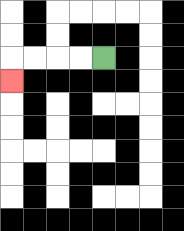{'start': '[4, 2]', 'end': '[0, 3]', 'path_directions': 'L,L,L,L,D', 'path_coordinates': '[[4, 2], [3, 2], [2, 2], [1, 2], [0, 2], [0, 3]]'}